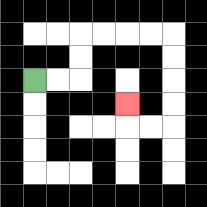{'start': '[1, 3]', 'end': '[5, 4]', 'path_directions': 'R,R,U,U,R,R,R,R,D,D,D,D,L,L,U', 'path_coordinates': '[[1, 3], [2, 3], [3, 3], [3, 2], [3, 1], [4, 1], [5, 1], [6, 1], [7, 1], [7, 2], [7, 3], [7, 4], [7, 5], [6, 5], [5, 5], [5, 4]]'}